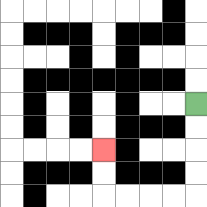{'start': '[8, 4]', 'end': '[4, 6]', 'path_directions': 'D,D,D,D,L,L,L,L,U,U', 'path_coordinates': '[[8, 4], [8, 5], [8, 6], [8, 7], [8, 8], [7, 8], [6, 8], [5, 8], [4, 8], [4, 7], [4, 6]]'}